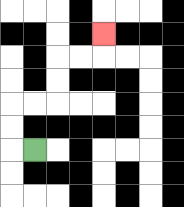{'start': '[1, 6]', 'end': '[4, 1]', 'path_directions': 'L,U,U,R,R,U,U,R,R,U', 'path_coordinates': '[[1, 6], [0, 6], [0, 5], [0, 4], [1, 4], [2, 4], [2, 3], [2, 2], [3, 2], [4, 2], [4, 1]]'}